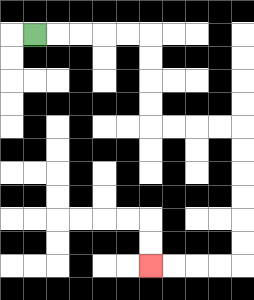{'start': '[1, 1]', 'end': '[6, 11]', 'path_directions': 'R,R,R,R,R,D,D,D,D,R,R,R,R,D,D,D,D,D,D,L,L,L,L', 'path_coordinates': '[[1, 1], [2, 1], [3, 1], [4, 1], [5, 1], [6, 1], [6, 2], [6, 3], [6, 4], [6, 5], [7, 5], [8, 5], [9, 5], [10, 5], [10, 6], [10, 7], [10, 8], [10, 9], [10, 10], [10, 11], [9, 11], [8, 11], [7, 11], [6, 11]]'}